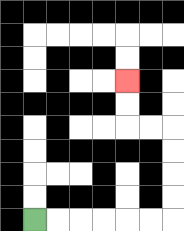{'start': '[1, 9]', 'end': '[5, 3]', 'path_directions': 'R,R,R,R,R,R,U,U,U,U,L,L,U,U', 'path_coordinates': '[[1, 9], [2, 9], [3, 9], [4, 9], [5, 9], [6, 9], [7, 9], [7, 8], [7, 7], [7, 6], [7, 5], [6, 5], [5, 5], [5, 4], [5, 3]]'}